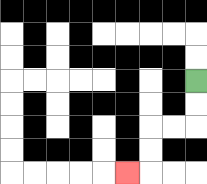{'start': '[8, 3]', 'end': '[5, 7]', 'path_directions': 'D,D,L,L,D,D,L', 'path_coordinates': '[[8, 3], [8, 4], [8, 5], [7, 5], [6, 5], [6, 6], [6, 7], [5, 7]]'}